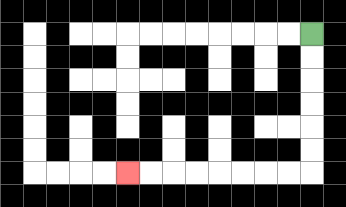{'start': '[13, 1]', 'end': '[5, 7]', 'path_directions': 'D,D,D,D,D,D,L,L,L,L,L,L,L,L', 'path_coordinates': '[[13, 1], [13, 2], [13, 3], [13, 4], [13, 5], [13, 6], [13, 7], [12, 7], [11, 7], [10, 7], [9, 7], [8, 7], [7, 7], [6, 7], [5, 7]]'}